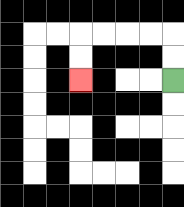{'start': '[7, 3]', 'end': '[3, 3]', 'path_directions': 'U,U,L,L,L,L,D,D', 'path_coordinates': '[[7, 3], [7, 2], [7, 1], [6, 1], [5, 1], [4, 1], [3, 1], [3, 2], [3, 3]]'}